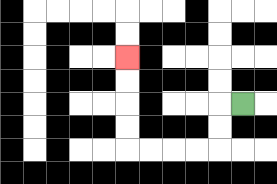{'start': '[10, 4]', 'end': '[5, 2]', 'path_directions': 'L,D,D,L,L,L,L,U,U,U,U', 'path_coordinates': '[[10, 4], [9, 4], [9, 5], [9, 6], [8, 6], [7, 6], [6, 6], [5, 6], [5, 5], [5, 4], [5, 3], [5, 2]]'}